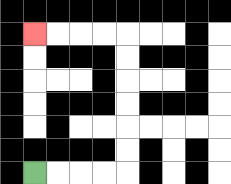{'start': '[1, 7]', 'end': '[1, 1]', 'path_directions': 'R,R,R,R,U,U,U,U,U,U,L,L,L,L', 'path_coordinates': '[[1, 7], [2, 7], [3, 7], [4, 7], [5, 7], [5, 6], [5, 5], [5, 4], [5, 3], [5, 2], [5, 1], [4, 1], [3, 1], [2, 1], [1, 1]]'}